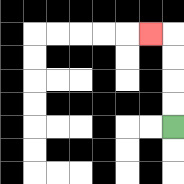{'start': '[7, 5]', 'end': '[6, 1]', 'path_directions': 'U,U,U,U,L', 'path_coordinates': '[[7, 5], [7, 4], [7, 3], [7, 2], [7, 1], [6, 1]]'}